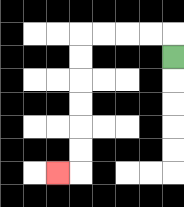{'start': '[7, 2]', 'end': '[2, 7]', 'path_directions': 'U,L,L,L,L,D,D,D,D,D,D,L', 'path_coordinates': '[[7, 2], [7, 1], [6, 1], [5, 1], [4, 1], [3, 1], [3, 2], [3, 3], [3, 4], [3, 5], [3, 6], [3, 7], [2, 7]]'}